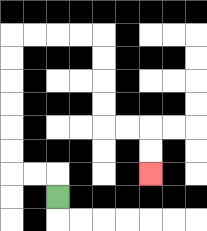{'start': '[2, 8]', 'end': '[6, 7]', 'path_directions': 'U,L,L,U,U,U,U,U,U,R,R,R,R,D,D,D,D,R,R,D,D', 'path_coordinates': '[[2, 8], [2, 7], [1, 7], [0, 7], [0, 6], [0, 5], [0, 4], [0, 3], [0, 2], [0, 1], [1, 1], [2, 1], [3, 1], [4, 1], [4, 2], [4, 3], [4, 4], [4, 5], [5, 5], [6, 5], [6, 6], [6, 7]]'}